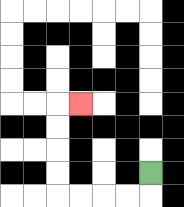{'start': '[6, 7]', 'end': '[3, 4]', 'path_directions': 'D,L,L,L,L,U,U,U,U,R', 'path_coordinates': '[[6, 7], [6, 8], [5, 8], [4, 8], [3, 8], [2, 8], [2, 7], [2, 6], [2, 5], [2, 4], [3, 4]]'}